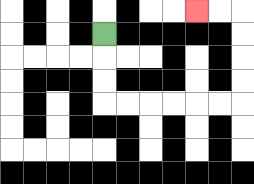{'start': '[4, 1]', 'end': '[8, 0]', 'path_directions': 'D,D,D,R,R,R,R,R,R,U,U,U,U,L,L', 'path_coordinates': '[[4, 1], [4, 2], [4, 3], [4, 4], [5, 4], [6, 4], [7, 4], [8, 4], [9, 4], [10, 4], [10, 3], [10, 2], [10, 1], [10, 0], [9, 0], [8, 0]]'}